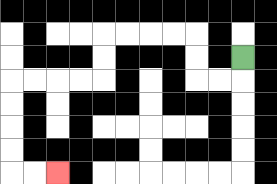{'start': '[10, 2]', 'end': '[2, 7]', 'path_directions': 'D,L,L,U,U,L,L,L,L,D,D,L,L,L,L,D,D,D,D,R,R', 'path_coordinates': '[[10, 2], [10, 3], [9, 3], [8, 3], [8, 2], [8, 1], [7, 1], [6, 1], [5, 1], [4, 1], [4, 2], [4, 3], [3, 3], [2, 3], [1, 3], [0, 3], [0, 4], [0, 5], [0, 6], [0, 7], [1, 7], [2, 7]]'}